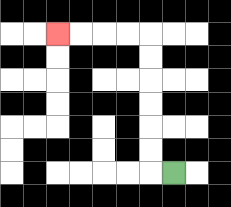{'start': '[7, 7]', 'end': '[2, 1]', 'path_directions': 'L,U,U,U,U,U,U,L,L,L,L', 'path_coordinates': '[[7, 7], [6, 7], [6, 6], [6, 5], [6, 4], [6, 3], [6, 2], [6, 1], [5, 1], [4, 1], [3, 1], [2, 1]]'}